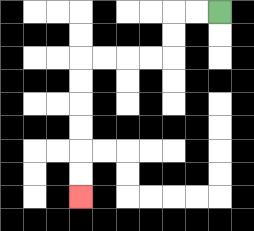{'start': '[9, 0]', 'end': '[3, 8]', 'path_directions': 'L,L,D,D,L,L,L,L,D,D,D,D,D,D', 'path_coordinates': '[[9, 0], [8, 0], [7, 0], [7, 1], [7, 2], [6, 2], [5, 2], [4, 2], [3, 2], [3, 3], [3, 4], [3, 5], [3, 6], [3, 7], [3, 8]]'}